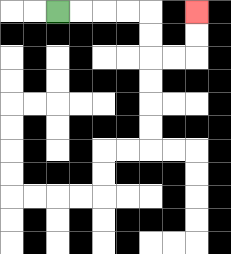{'start': '[2, 0]', 'end': '[8, 0]', 'path_directions': 'R,R,R,R,D,D,R,R,U,U', 'path_coordinates': '[[2, 0], [3, 0], [4, 0], [5, 0], [6, 0], [6, 1], [6, 2], [7, 2], [8, 2], [8, 1], [8, 0]]'}